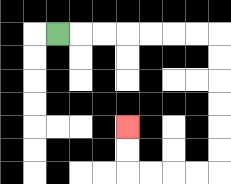{'start': '[2, 1]', 'end': '[5, 5]', 'path_directions': 'R,R,R,R,R,R,R,D,D,D,D,D,D,L,L,L,L,U,U', 'path_coordinates': '[[2, 1], [3, 1], [4, 1], [5, 1], [6, 1], [7, 1], [8, 1], [9, 1], [9, 2], [9, 3], [9, 4], [9, 5], [9, 6], [9, 7], [8, 7], [7, 7], [6, 7], [5, 7], [5, 6], [5, 5]]'}